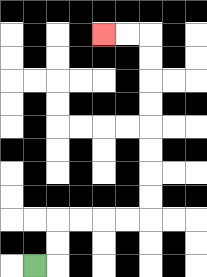{'start': '[1, 11]', 'end': '[4, 1]', 'path_directions': 'R,U,U,R,R,R,R,U,U,U,U,U,U,U,U,L,L', 'path_coordinates': '[[1, 11], [2, 11], [2, 10], [2, 9], [3, 9], [4, 9], [5, 9], [6, 9], [6, 8], [6, 7], [6, 6], [6, 5], [6, 4], [6, 3], [6, 2], [6, 1], [5, 1], [4, 1]]'}